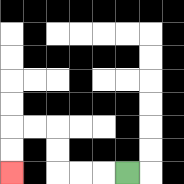{'start': '[5, 7]', 'end': '[0, 7]', 'path_directions': 'L,L,L,U,U,L,L,D,D', 'path_coordinates': '[[5, 7], [4, 7], [3, 7], [2, 7], [2, 6], [2, 5], [1, 5], [0, 5], [0, 6], [0, 7]]'}